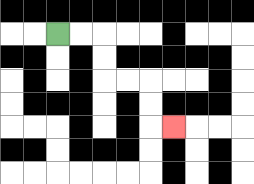{'start': '[2, 1]', 'end': '[7, 5]', 'path_directions': 'R,R,D,D,R,R,D,D,R', 'path_coordinates': '[[2, 1], [3, 1], [4, 1], [4, 2], [4, 3], [5, 3], [6, 3], [6, 4], [6, 5], [7, 5]]'}